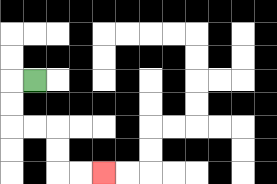{'start': '[1, 3]', 'end': '[4, 7]', 'path_directions': 'L,D,D,R,R,D,D,R,R', 'path_coordinates': '[[1, 3], [0, 3], [0, 4], [0, 5], [1, 5], [2, 5], [2, 6], [2, 7], [3, 7], [4, 7]]'}